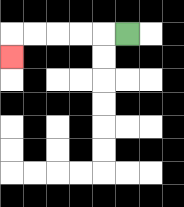{'start': '[5, 1]', 'end': '[0, 2]', 'path_directions': 'L,L,L,L,L,D', 'path_coordinates': '[[5, 1], [4, 1], [3, 1], [2, 1], [1, 1], [0, 1], [0, 2]]'}